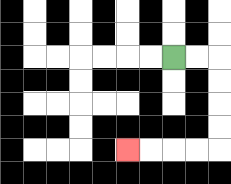{'start': '[7, 2]', 'end': '[5, 6]', 'path_directions': 'R,R,D,D,D,D,L,L,L,L', 'path_coordinates': '[[7, 2], [8, 2], [9, 2], [9, 3], [9, 4], [9, 5], [9, 6], [8, 6], [7, 6], [6, 6], [5, 6]]'}